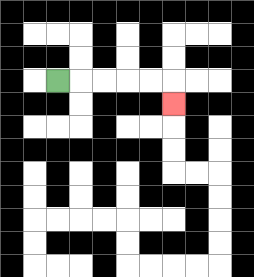{'start': '[2, 3]', 'end': '[7, 4]', 'path_directions': 'R,R,R,R,R,D', 'path_coordinates': '[[2, 3], [3, 3], [4, 3], [5, 3], [6, 3], [7, 3], [7, 4]]'}